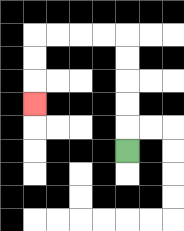{'start': '[5, 6]', 'end': '[1, 4]', 'path_directions': 'U,U,U,U,U,L,L,L,L,D,D,D', 'path_coordinates': '[[5, 6], [5, 5], [5, 4], [5, 3], [5, 2], [5, 1], [4, 1], [3, 1], [2, 1], [1, 1], [1, 2], [1, 3], [1, 4]]'}